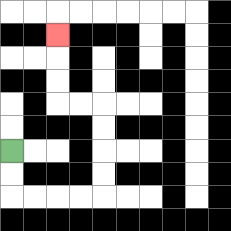{'start': '[0, 6]', 'end': '[2, 1]', 'path_directions': 'D,D,R,R,R,R,U,U,U,U,L,L,U,U,U', 'path_coordinates': '[[0, 6], [0, 7], [0, 8], [1, 8], [2, 8], [3, 8], [4, 8], [4, 7], [4, 6], [4, 5], [4, 4], [3, 4], [2, 4], [2, 3], [2, 2], [2, 1]]'}